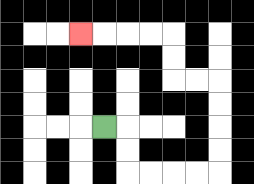{'start': '[4, 5]', 'end': '[3, 1]', 'path_directions': 'R,D,D,R,R,R,R,U,U,U,U,L,L,U,U,L,L,L,L', 'path_coordinates': '[[4, 5], [5, 5], [5, 6], [5, 7], [6, 7], [7, 7], [8, 7], [9, 7], [9, 6], [9, 5], [9, 4], [9, 3], [8, 3], [7, 3], [7, 2], [7, 1], [6, 1], [5, 1], [4, 1], [3, 1]]'}